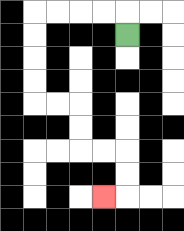{'start': '[5, 1]', 'end': '[4, 8]', 'path_directions': 'U,L,L,L,L,D,D,D,D,R,R,D,D,R,R,D,D,L', 'path_coordinates': '[[5, 1], [5, 0], [4, 0], [3, 0], [2, 0], [1, 0], [1, 1], [1, 2], [1, 3], [1, 4], [2, 4], [3, 4], [3, 5], [3, 6], [4, 6], [5, 6], [5, 7], [5, 8], [4, 8]]'}